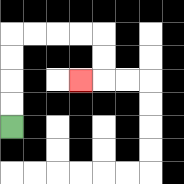{'start': '[0, 5]', 'end': '[3, 3]', 'path_directions': 'U,U,U,U,R,R,R,R,D,D,L', 'path_coordinates': '[[0, 5], [0, 4], [0, 3], [0, 2], [0, 1], [1, 1], [2, 1], [3, 1], [4, 1], [4, 2], [4, 3], [3, 3]]'}